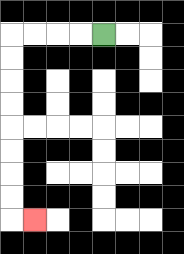{'start': '[4, 1]', 'end': '[1, 9]', 'path_directions': 'L,L,L,L,D,D,D,D,D,D,D,D,R', 'path_coordinates': '[[4, 1], [3, 1], [2, 1], [1, 1], [0, 1], [0, 2], [0, 3], [0, 4], [0, 5], [0, 6], [0, 7], [0, 8], [0, 9], [1, 9]]'}